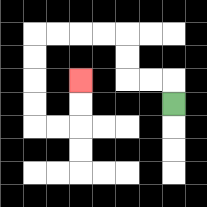{'start': '[7, 4]', 'end': '[3, 3]', 'path_directions': 'U,L,L,U,U,L,L,L,L,D,D,D,D,R,R,U,U', 'path_coordinates': '[[7, 4], [7, 3], [6, 3], [5, 3], [5, 2], [5, 1], [4, 1], [3, 1], [2, 1], [1, 1], [1, 2], [1, 3], [1, 4], [1, 5], [2, 5], [3, 5], [3, 4], [3, 3]]'}